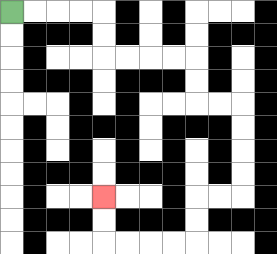{'start': '[0, 0]', 'end': '[4, 8]', 'path_directions': 'R,R,R,R,D,D,R,R,R,R,D,D,R,R,D,D,D,D,L,L,D,D,L,L,L,L,U,U', 'path_coordinates': '[[0, 0], [1, 0], [2, 0], [3, 0], [4, 0], [4, 1], [4, 2], [5, 2], [6, 2], [7, 2], [8, 2], [8, 3], [8, 4], [9, 4], [10, 4], [10, 5], [10, 6], [10, 7], [10, 8], [9, 8], [8, 8], [8, 9], [8, 10], [7, 10], [6, 10], [5, 10], [4, 10], [4, 9], [4, 8]]'}